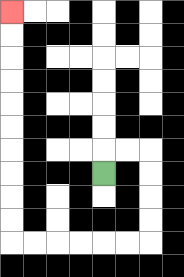{'start': '[4, 7]', 'end': '[0, 0]', 'path_directions': 'U,R,R,D,D,D,D,L,L,L,L,L,L,U,U,U,U,U,U,U,U,U,U', 'path_coordinates': '[[4, 7], [4, 6], [5, 6], [6, 6], [6, 7], [6, 8], [6, 9], [6, 10], [5, 10], [4, 10], [3, 10], [2, 10], [1, 10], [0, 10], [0, 9], [0, 8], [0, 7], [0, 6], [0, 5], [0, 4], [0, 3], [0, 2], [0, 1], [0, 0]]'}